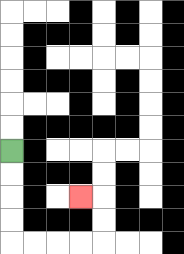{'start': '[0, 6]', 'end': '[3, 8]', 'path_directions': 'D,D,D,D,R,R,R,R,U,U,L', 'path_coordinates': '[[0, 6], [0, 7], [0, 8], [0, 9], [0, 10], [1, 10], [2, 10], [3, 10], [4, 10], [4, 9], [4, 8], [3, 8]]'}